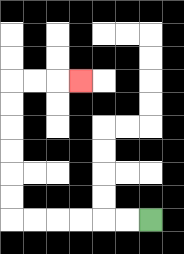{'start': '[6, 9]', 'end': '[3, 3]', 'path_directions': 'L,L,L,L,L,L,U,U,U,U,U,U,R,R,R', 'path_coordinates': '[[6, 9], [5, 9], [4, 9], [3, 9], [2, 9], [1, 9], [0, 9], [0, 8], [0, 7], [0, 6], [0, 5], [0, 4], [0, 3], [1, 3], [2, 3], [3, 3]]'}